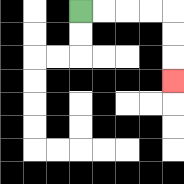{'start': '[3, 0]', 'end': '[7, 3]', 'path_directions': 'R,R,R,R,D,D,D', 'path_coordinates': '[[3, 0], [4, 0], [5, 0], [6, 0], [7, 0], [7, 1], [7, 2], [7, 3]]'}